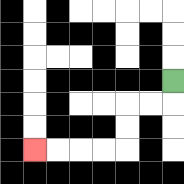{'start': '[7, 3]', 'end': '[1, 6]', 'path_directions': 'D,L,L,D,D,L,L,L,L', 'path_coordinates': '[[7, 3], [7, 4], [6, 4], [5, 4], [5, 5], [5, 6], [4, 6], [3, 6], [2, 6], [1, 6]]'}